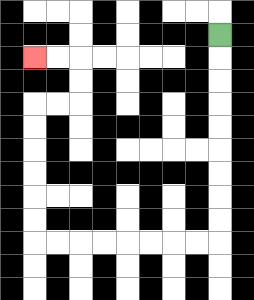{'start': '[9, 1]', 'end': '[1, 2]', 'path_directions': 'D,D,D,D,D,D,D,D,D,L,L,L,L,L,L,L,L,U,U,U,U,U,U,R,R,U,U,L,L', 'path_coordinates': '[[9, 1], [9, 2], [9, 3], [9, 4], [9, 5], [9, 6], [9, 7], [9, 8], [9, 9], [9, 10], [8, 10], [7, 10], [6, 10], [5, 10], [4, 10], [3, 10], [2, 10], [1, 10], [1, 9], [1, 8], [1, 7], [1, 6], [1, 5], [1, 4], [2, 4], [3, 4], [3, 3], [3, 2], [2, 2], [1, 2]]'}